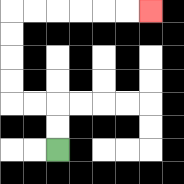{'start': '[2, 6]', 'end': '[6, 0]', 'path_directions': 'U,U,L,L,U,U,U,U,R,R,R,R,R,R', 'path_coordinates': '[[2, 6], [2, 5], [2, 4], [1, 4], [0, 4], [0, 3], [0, 2], [0, 1], [0, 0], [1, 0], [2, 0], [3, 0], [4, 0], [5, 0], [6, 0]]'}